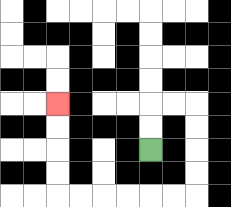{'start': '[6, 6]', 'end': '[2, 4]', 'path_directions': 'U,U,R,R,D,D,D,D,L,L,L,L,L,L,U,U,U,U', 'path_coordinates': '[[6, 6], [6, 5], [6, 4], [7, 4], [8, 4], [8, 5], [8, 6], [8, 7], [8, 8], [7, 8], [6, 8], [5, 8], [4, 8], [3, 8], [2, 8], [2, 7], [2, 6], [2, 5], [2, 4]]'}